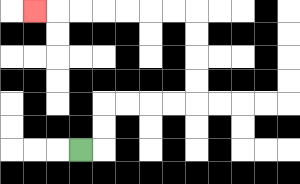{'start': '[3, 6]', 'end': '[1, 0]', 'path_directions': 'R,U,U,R,R,R,R,U,U,U,U,L,L,L,L,L,L,L', 'path_coordinates': '[[3, 6], [4, 6], [4, 5], [4, 4], [5, 4], [6, 4], [7, 4], [8, 4], [8, 3], [8, 2], [8, 1], [8, 0], [7, 0], [6, 0], [5, 0], [4, 0], [3, 0], [2, 0], [1, 0]]'}